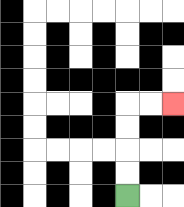{'start': '[5, 8]', 'end': '[7, 4]', 'path_directions': 'U,U,U,U,R,R', 'path_coordinates': '[[5, 8], [5, 7], [5, 6], [5, 5], [5, 4], [6, 4], [7, 4]]'}